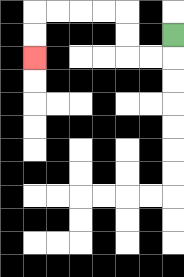{'start': '[7, 1]', 'end': '[1, 2]', 'path_directions': 'D,L,L,U,U,L,L,L,L,D,D', 'path_coordinates': '[[7, 1], [7, 2], [6, 2], [5, 2], [5, 1], [5, 0], [4, 0], [3, 0], [2, 0], [1, 0], [1, 1], [1, 2]]'}